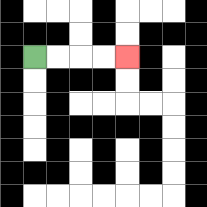{'start': '[1, 2]', 'end': '[5, 2]', 'path_directions': 'R,R,R,R', 'path_coordinates': '[[1, 2], [2, 2], [3, 2], [4, 2], [5, 2]]'}